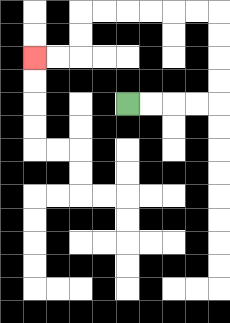{'start': '[5, 4]', 'end': '[1, 2]', 'path_directions': 'R,R,R,R,U,U,U,U,L,L,L,L,L,L,D,D,L,L', 'path_coordinates': '[[5, 4], [6, 4], [7, 4], [8, 4], [9, 4], [9, 3], [9, 2], [9, 1], [9, 0], [8, 0], [7, 0], [6, 0], [5, 0], [4, 0], [3, 0], [3, 1], [3, 2], [2, 2], [1, 2]]'}